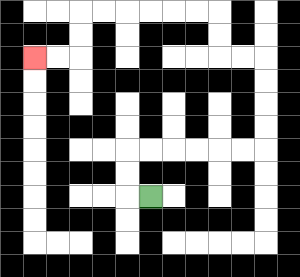{'start': '[6, 8]', 'end': '[1, 2]', 'path_directions': 'L,U,U,R,R,R,R,R,R,U,U,U,U,L,L,U,U,L,L,L,L,L,L,D,D,L,L', 'path_coordinates': '[[6, 8], [5, 8], [5, 7], [5, 6], [6, 6], [7, 6], [8, 6], [9, 6], [10, 6], [11, 6], [11, 5], [11, 4], [11, 3], [11, 2], [10, 2], [9, 2], [9, 1], [9, 0], [8, 0], [7, 0], [6, 0], [5, 0], [4, 0], [3, 0], [3, 1], [3, 2], [2, 2], [1, 2]]'}